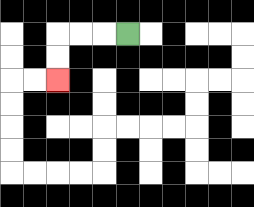{'start': '[5, 1]', 'end': '[2, 3]', 'path_directions': 'L,L,L,D,D', 'path_coordinates': '[[5, 1], [4, 1], [3, 1], [2, 1], [2, 2], [2, 3]]'}